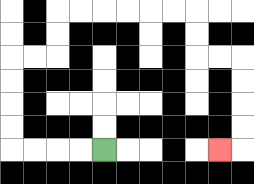{'start': '[4, 6]', 'end': '[9, 6]', 'path_directions': 'L,L,L,L,U,U,U,U,R,R,U,U,R,R,R,R,R,R,D,D,R,R,D,D,D,D,L', 'path_coordinates': '[[4, 6], [3, 6], [2, 6], [1, 6], [0, 6], [0, 5], [0, 4], [0, 3], [0, 2], [1, 2], [2, 2], [2, 1], [2, 0], [3, 0], [4, 0], [5, 0], [6, 0], [7, 0], [8, 0], [8, 1], [8, 2], [9, 2], [10, 2], [10, 3], [10, 4], [10, 5], [10, 6], [9, 6]]'}